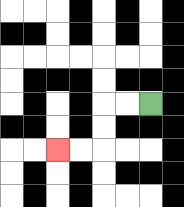{'start': '[6, 4]', 'end': '[2, 6]', 'path_directions': 'L,L,D,D,L,L', 'path_coordinates': '[[6, 4], [5, 4], [4, 4], [4, 5], [4, 6], [3, 6], [2, 6]]'}